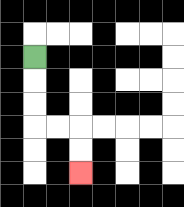{'start': '[1, 2]', 'end': '[3, 7]', 'path_directions': 'D,D,D,R,R,D,D', 'path_coordinates': '[[1, 2], [1, 3], [1, 4], [1, 5], [2, 5], [3, 5], [3, 6], [3, 7]]'}